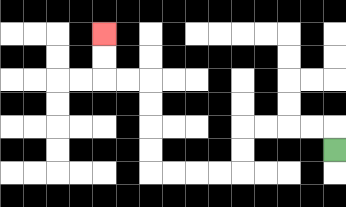{'start': '[14, 6]', 'end': '[4, 1]', 'path_directions': 'U,L,L,L,L,D,D,L,L,L,L,U,U,U,U,L,L,U,U', 'path_coordinates': '[[14, 6], [14, 5], [13, 5], [12, 5], [11, 5], [10, 5], [10, 6], [10, 7], [9, 7], [8, 7], [7, 7], [6, 7], [6, 6], [6, 5], [6, 4], [6, 3], [5, 3], [4, 3], [4, 2], [4, 1]]'}